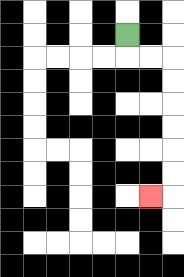{'start': '[5, 1]', 'end': '[6, 8]', 'path_directions': 'D,R,R,D,D,D,D,D,D,L', 'path_coordinates': '[[5, 1], [5, 2], [6, 2], [7, 2], [7, 3], [7, 4], [7, 5], [7, 6], [7, 7], [7, 8], [6, 8]]'}